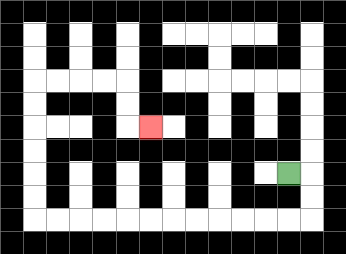{'start': '[12, 7]', 'end': '[6, 5]', 'path_directions': 'R,D,D,L,L,L,L,L,L,L,L,L,L,L,L,U,U,U,U,U,U,R,R,R,R,D,D,R', 'path_coordinates': '[[12, 7], [13, 7], [13, 8], [13, 9], [12, 9], [11, 9], [10, 9], [9, 9], [8, 9], [7, 9], [6, 9], [5, 9], [4, 9], [3, 9], [2, 9], [1, 9], [1, 8], [1, 7], [1, 6], [1, 5], [1, 4], [1, 3], [2, 3], [3, 3], [4, 3], [5, 3], [5, 4], [5, 5], [6, 5]]'}